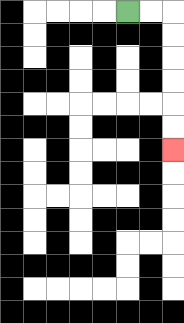{'start': '[5, 0]', 'end': '[7, 6]', 'path_directions': 'R,R,D,D,D,D,D,D', 'path_coordinates': '[[5, 0], [6, 0], [7, 0], [7, 1], [7, 2], [7, 3], [7, 4], [7, 5], [7, 6]]'}